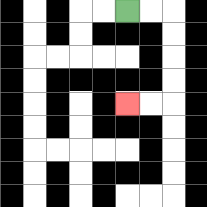{'start': '[5, 0]', 'end': '[5, 4]', 'path_directions': 'R,R,D,D,D,D,L,L', 'path_coordinates': '[[5, 0], [6, 0], [7, 0], [7, 1], [7, 2], [7, 3], [7, 4], [6, 4], [5, 4]]'}